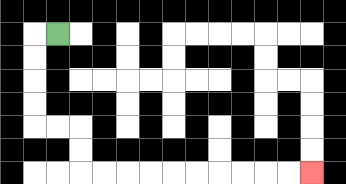{'start': '[2, 1]', 'end': '[13, 7]', 'path_directions': 'L,D,D,D,D,R,R,D,D,R,R,R,R,R,R,R,R,R,R', 'path_coordinates': '[[2, 1], [1, 1], [1, 2], [1, 3], [1, 4], [1, 5], [2, 5], [3, 5], [3, 6], [3, 7], [4, 7], [5, 7], [6, 7], [7, 7], [8, 7], [9, 7], [10, 7], [11, 7], [12, 7], [13, 7]]'}